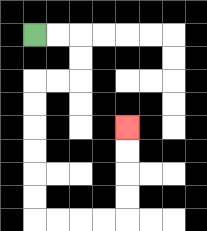{'start': '[1, 1]', 'end': '[5, 5]', 'path_directions': 'R,R,D,D,L,L,D,D,D,D,D,D,R,R,R,R,U,U,U,U', 'path_coordinates': '[[1, 1], [2, 1], [3, 1], [3, 2], [3, 3], [2, 3], [1, 3], [1, 4], [1, 5], [1, 6], [1, 7], [1, 8], [1, 9], [2, 9], [3, 9], [4, 9], [5, 9], [5, 8], [5, 7], [5, 6], [5, 5]]'}